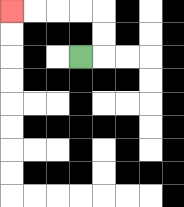{'start': '[3, 2]', 'end': '[0, 0]', 'path_directions': 'R,U,U,L,L,L,L', 'path_coordinates': '[[3, 2], [4, 2], [4, 1], [4, 0], [3, 0], [2, 0], [1, 0], [0, 0]]'}